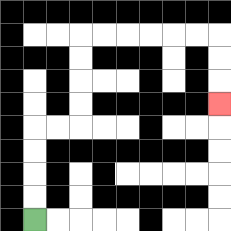{'start': '[1, 9]', 'end': '[9, 4]', 'path_directions': 'U,U,U,U,R,R,U,U,U,U,R,R,R,R,R,R,D,D,D', 'path_coordinates': '[[1, 9], [1, 8], [1, 7], [1, 6], [1, 5], [2, 5], [3, 5], [3, 4], [3, 3], [3, 2], [3, 1], [4, 1], [5, 1], [6, 1], [7, 1], [8, 1], [9, 1], [9, 2], [9, 3], [9, 4]]'}